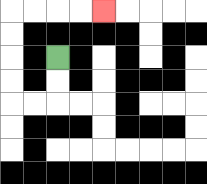{'start': '[2, 2]', 'end': '[4, 0]', 'path_directions': 'D,D,L,L,U,U,U,U,R,R,R,R', 'path_coordinates': '[[2, 2], [2, 3], [2, 4], [1, 4], [0, 4], [0, 3], [0, 2], [0, 1], [0, 0], [1, 0], [2, 0], [3, 0], [4, 0]]'}